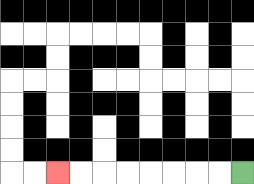{'start': '[10, 7]', 'end': '[2, 7]', 'path_directions': 'L,L,L,L,L,L,L,L', 'path_coordinates': '[[10, 7], [9, 7], [8, 7], [7, 7], [6, 7], [5, 7], [4, 7], [3, 7], [2, 7]]'}